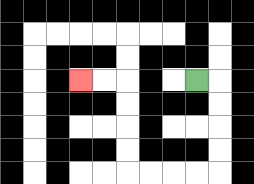{'start': '[8, 3]', 'end': '[3, 3]', 'path_directions': 'R,D,D,D,D,L,L,L,L,U,U,U,U,L,L', 'path_coordinates': '[[8, 3], [9, 3], [9, 4], [9, 5], [9, 6], [9, 7], [8, 7], [7, 7], [6, 7], [5, 7], [5, 6], [5, 5], [5, 4], [5, 3], [4, 3], [3, 3]]'}